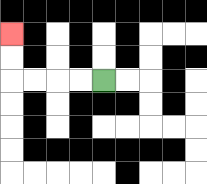{'start': '[4, 3]', 'end': '[0, 1]', 'path_directions': 'L,L,L,L,U,U', 'path_coordinates': '[[4, 3], [3, 3], [2, 3], [1, 3], [0, 3], [0, 2], [0, 1]]'}